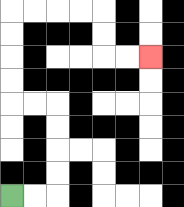{'start': '[0, 8]', 'end': '[6, 2]', 'path_directions': 'R,R,U,U,U,U,L,L,U,U,U,U,R,R,R,R,D,D,R,R', 'path_coordinates': '[[0, 8], [1, 8], [2, 8], [2, 7], [2, 6], [2, 5], [2, 4], [1, 4], [0, 4], [0, 3], [0, 2], [0, 1], [0, 0], [1, 0], [2, 0], [3, 0], [4, 0], [4, 1], [4, 2], [5, 2], [6, 2]]'}